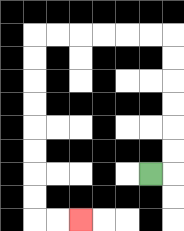{'start': '[6, 7]', 'end': '[3, 9]', 'path_directions': 'R,U,U,U,U,U,U,L,L,L,L,L,L,D,D,D,D,D,D,D,D,R,R', 'path_coordinates': '[[6, 7], [7, 7], [7, 6], [7, 5], [7, 4], [7, 3], [7, 2], [7, 1], [6, 1], [5, 1], [4, 1], [3, 1], [2, 1], [1, 1], [1, 2], [1, 3], [1, 4], [1, 5], [1, 6], [1, 7], [1, 8], [1, 9], [2, 9], [3, 9]]'}